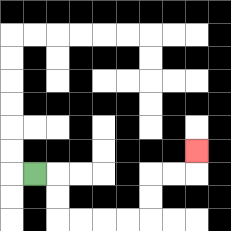{'start': '[1, 7]', 'end': '[8, 6]', 'path_directions': 'R,D,D,R,R,R,R,U,U,R,R,U', 'path_coordinates': '[[1, 7], [2, 7], [2, 8], [2, 9], [3, 9], [4, 9], [5, 9], [6, 9], [6, 8], [6, 7], [7, 7], [8, 7], [8, 6]]'}